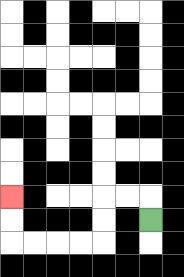{'start': '[6, 9]', 'end': '[0, 8]', 'path_directions': 'U,L,L,D,D,L,L,L,L,U,U', 'path_coordinates': '[[6, 9], [6, 8], [5, 8], [4, 8], [4, 9], [4, 10], [3, 10], [2, 10], [1, 10], [0, 10], [0, 9], [0, 8]]'}